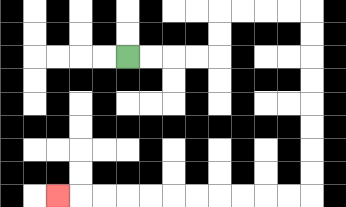{'start': '[5, 2]', 'end': '[2, 8]', 'path_directions': 'R,R,R,R,U,U,R,R,R,R,D,D,D,D,D,D,D,D,L,L,L,L,L,L,L,L,L,L,L', 'path_coordinates': '[[5, 2], [6, 2], [7, 2], [8, 2], [9, 2], [9, 1], [9, 0], [10, 0], [11, 0], [12, 0], [13, 0], [13, 1], [13, 2], [13, 3], [13, 4], [13, 5], [13, 6], [13, 7], [13, 8], [12, 8], [11, 8], [10, 8], [9, 8], [8, 8], [7, 8], [6, 8], [5, 8], [4, 8], [3, 8], [2, 8]]'}